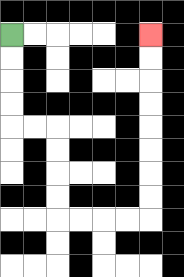{'start': '[0, 1]', 'end': '[6, 1]', 'path_directions': 'D,D,D,D,R,R,D,D,D,D,R,R,R,R,U,U,U,U,U,U,U,U', 'path_coordinates': '[[0, 1], [0, 2], [0, 3], [0, 4], [0, 5], [1, 5], [2, 5], [2, 6], [2, 7], [2, 8], [2, 9], [3, 9], [4, 9], [5, 9], [6, 9], [6, 8], [6, 7], [6, 6], [6, 5], [6, 4], [6, 3], [6, 2], [6, 1]]'}